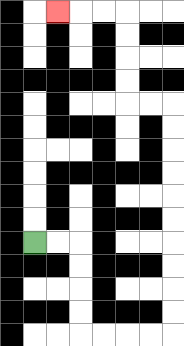{'start': '[1, 10]', 'end': '[2, 0]', 'path_directions': 'R,R,D,D,D,D,R,R,R,R,U,U,U,U,U,U,U,U,U,U,L,L,U,U,U,U,L,L,L', 'path_coordinates': '[[1, 10], [2, 10], [3, 10], [3, 11], [3, 12], [3, 13], [3, 14], [4, 14], [5, 14], [6, 14], [7, 14], [7, 13], [7, 12], [7, 11], [7, 10], [7, 9], [7, 8], [7, 7], [7, 6], [7, 5], [7, 4], [6, 4], [5, 4], [5, 3], [5, 2], [5, 1], [5, 0], [4, 0], [3, 0], [2, 0]]'}